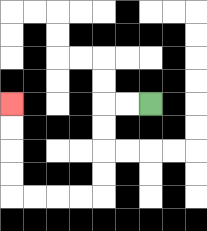{'start': '[6, 4]', 'end': '[0, 4]', 'path_directions': 'L,L,D,D,D,D,L,L,L,L,U,U,U,U', 'path_coordinates': '[[6, 4], [5, 4], [4, 4], [4, 5], [4, 6], [4, 7], [4, 8], [3, 8], [2, 8], [1, 8], [0, 8], [0, 7], [0, 6], [0, 5], [0, 4]]'}